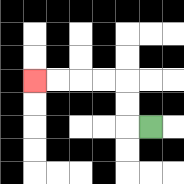{'start': '[6, 5]', 'end': '[1, 3]', 'path_directions': 'L,U,U,L,L,L,L', 'path_coordinates': '[[6, 5], [5, 5], [5, 4], [5, 3], [4, 3], [3, 3], [2, 3], [1, 3]]'}